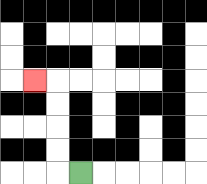{'start': '[3, 7]', 'end': '[1, 3]', 'path_directions': 'L,U,U,U,U,L', 'path_coordinates': '[[3, 7], [2, 7], [2, 6], [2, 5], [2, 4], [2, 3], [1, 3]]'}